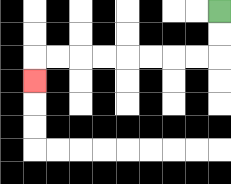{'start': '[9, 0]', 'end': '[1, 3]', 'path_directions': 'D,D,L,L,L,L,L,L,L,L,D', 'path_coordinates': '[[9, 0], [9, 1], [9, 2], [8, 2], [7, 2], [6, 2], [5, 2], [4, 2], [3, 2], [2, 2], [1, 2], [1, 3]]'}